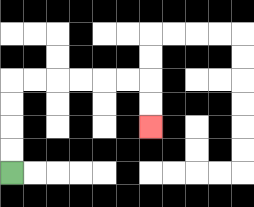{'start': '[0, 7]', 'end': '[6, 5]', 'path_directions': 'U,U,U,U,R,R,R,R,R,R,D,D', 'path_coordinates': '[[0, 7], [0, 6], [0, 5], [0, 4], [0, 3], [1, 3], [2, 3], [3, 3], [4, 3], [5, 3], [6, 3], [6, 4], [6, 5]]'}